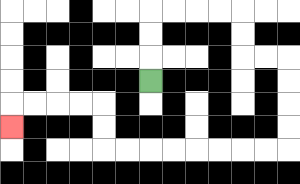{'start': '[6, 3]', 'end': '[0, 5]', 'path_directions': 'U,U,U,R,R,R,R,D,D,R,R,D,D,D,D,L,L,L,L,L,L,L,L,U,U,L,L,L,L,D', 'path_coordinates': '[[6, 3], [6, 2], [6, 1], [6, 0], [7, 0], [8, 0], [9, 0], [10, 0], [10, 1], [10, 2], [11, 2], [12, 2], [12, 3], [12, 4], [12, 5], [12, 6], [11, 6], [10, 6], [9, 6], [8, 6], [7, 6], [6, 6], [5, 6], [4, 6], [4, 5], [4, 4], [3, 4], [2, 4], [1, 4], [0, 4], [0, 5]]'}